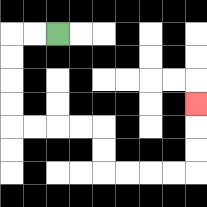{'start': '[2, 1]', 'end': '[8, 4]', 'path_directions': 'L,L,D,D,D,D,R,R,R,R,D,D,R,R,R,R,U,U,U', 'path_coordinates': '[[2, 1], [1, 1], [0, 1], [0, 2], [0, 3], [0, 4], [0, 5], [1, 5], [2, 5], [3, 5], [4, 5], [4, 6], [4, 7], [5, 7], [6, 7], [7, 7], [8, 7], [8, 6], [8, 5], [8, 4]]'}